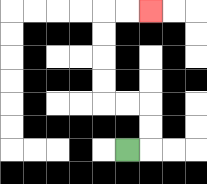{'start': '[5, 6]', 'end': '[6, 0]', 'path_directions': 'R,U,U,L,L,U,U,U,U,R,R', 'path_coordinates': '[[5, 6], [6, 6], [6, 5], [6, 4], [5, 4], [4, 4], [4, 3], [4, 2], [4, 1], [4, 0], [5, 0], [6, 0]]'}